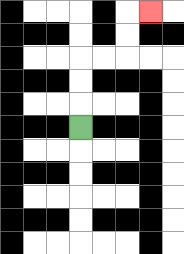{'start': '[3, 5]', 'end': '[6, 0]', 'path_directions': 'U,U,U,R,R,U,U,R', 'path_coordinates': '[[3, 5], [3, 4], [3, 3], [3, 2], [4, 2], [5, 2], [5, 1], [5, 0], [6, 0]]'}